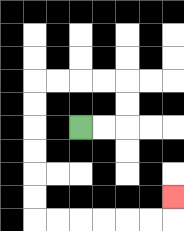{'start': '[3, 5]', 'end': '[7, 8]', 'path_directions': 'R,R,U,U,L,L,L,L,D,D,D,D,D,D,R,R,R,R,R,R,U', 'path_coordinates': '[[3, 5], [4, 5], [5, 5], [5, 4], [5, 3], [4, 3], [3, 3], [2, 3], [1, 3], [1, 4], [1, 5], [1, 6], [1, 7], [1, 8], [1, 9], [2, 9], [3, 9], [4, 9], [5, 9], [6, 9], [7, 9], [7, 8]]'}